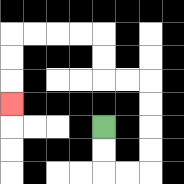{'start': '[4, 5]', 'end': '[0, 4]', 'path_directions': 'D,D,R,R,U,U,U,U,L,L,U,U,L,L,L,L,D,D,D', 'path_coordinates': '[[4, 5], [4, 6], [4, 7], [5, 7], [6, 7], [6, 6], [6, 5], [6, 4], [6, 3], [5, 3], [4, 3], [4, 2], [4, 1], [3, 1], [2, 1], [1, 1], [0, 1], [0, 2], [0, 3], [0, 4]]'}